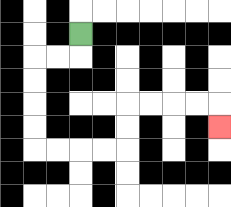{'start': '[3, 1]', 'end': '[9, 5]', 'path_directions': 'D,L,L,D,D,D,D,R,R,R,R,U,U,R,R,R,R,D', 'path_coordinates': '[[3, 1], [3, 2], [2, 2], [1, 2], [1, 3], [1, 4], [1, 5], [1, 6], [2, 6], [3, 6], [4, 6], [5, 6], [5, 5], [5, 4], [6, 4], [7, 4], [8, 4], [9, 4], [9, 5]]'}